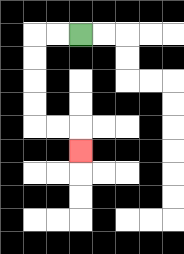{'start': '[3, 1]', 'end': '[3, 6]', 'path_directions': 'L,L,D,D,D,D,R,R,D', 'path_coordinates': '[[3, 1], [2, 1], [1, 1], [1, 2], [1, 3], [1, 4], [1, 5], [2, 5], [3, 5], [3, 6]]'}